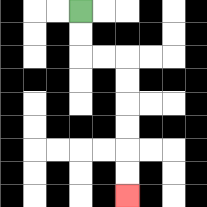{'start': '[3, 0]', 'end': '[5, 8]', 'path_directions': 'D,D,R,R,D,D,D,D,D,D', 'path_coordinates': '[[3, 0], [3, 1], [3, 2], [4, 2], [5, 2], [5, 3], [5, 4], [5, 5], [5, 6], [5, 7], [5, 8]]'}